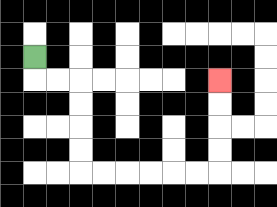{'start': '[1, 2]', 'end': '[9, 3]', 'path_directions': 'D,R,R,D,D,D,D,R,R,R,R,R,R,U,U,U,U', 'path_coordinates': '[[1, 2], [1, 3], [2, 3], [3, 3], [3, 4], [3, 5], [3, 6], [3, 7], [4, 7], [5, 7], [6, 7], [7, 7], [8, 7], [9, 7], [9, 6], [9, 5], [9, 4], [9, 3]]'}